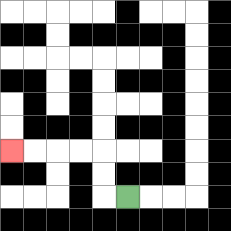{'start': '[5, 8]', 'end': '[0, 6]', 'path_directions': 'L,U,U,L,L,L,L', 'path_coordinates': '[[5, 8], [4, 8], [4, 7], [4, 6], [3, 6], [2, 6], [1, 6], [0, 6]]'}